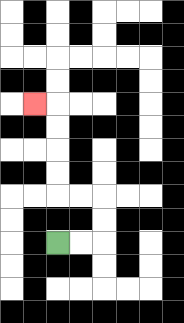{'start': '[2, 10]', 'end': '[1, 4]', 'path_directions': 'R,R,U,U,L,L,U,U,U,U,L', 'path_coordinates': '[[2, 10], [3, 10], [4, 10], [4, 9], [4, 8], [3, 8], [2, 8], [2, 7], [2, 6], [2, 5], [2, 4], [1, 4]]'}